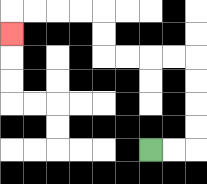{'start': '[6, 6]', 'end': '[0, 1]', 'path_directions': 'R,R,U,U,U,U,L,L,L,L,U,U,L,L,L,L,D', 'path_coordinates': '[[6, 6], [7, 6], [8, 6], [8, 5], [8, 4], [8, 3], [8, 2], [7, 2], [6, 2], [5, 2], [4, 2], [4, 1], [4, 0], [3, 0], [2, 0], [1, 0], [0, 0], [0, 1]]'}